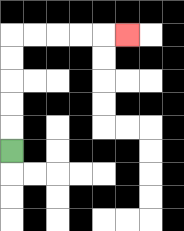{'start': '[0, 6]', 'end': '[5, 1]', 'path_directions': 'U,U,U,U,U,R,R,R,R,R', 'path_coordinates': '[[0, 6], [0, 5], [0, 4], [0, 3], [0, 2], [0, 1], [1, 1], [2, 1], [3, 1], [4, 1], [5, 1]]'}